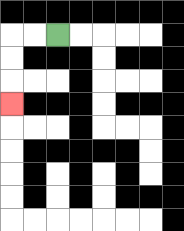{'start': '[2, 1]', 'end': '[0, 4]', 'path_directions': 'L,L,D,D,D', 'path_coordinates': '[[2, 1], [1, 1], [0, 1], [0, 2], [0, 3], [0, 4]]'}